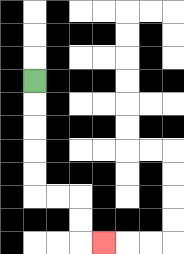{'start': '[1, 3]', 'end': '[4, 10]', 'path_directions': 'D,D,D,D,D,R,R,D,D,R', 'path_coordinates': '[[1, 3], [1, 4], [1, 5], [1, 6], [1, 7], [1, 8], [2, 8], [3, 8], [3, 9], [3, 10], [4, 10]]'}